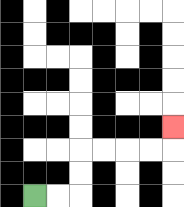{'start': '[1, 8]', 'end': '[7, 5]', 'path_directions': 'R,R,U,U,R,R,R,R,U', 'path_coordinates': '[[1, 8], [2, 8], [3, 8], [3, 7], [3, 6], [4, 6], [5, 6], [6, 6], [7, 6], [7, 5]]'}